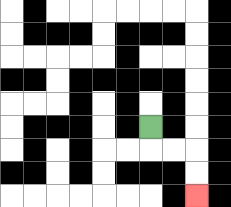{'start': '[6, 5]', 'end': '[8, 8]', 'path_directions': 'D,R,R,D,D', 'path_coordinates': '[[6, 5], [6, 6], [7, 6], [8, 6], [8, 7], [8, 8]]'}